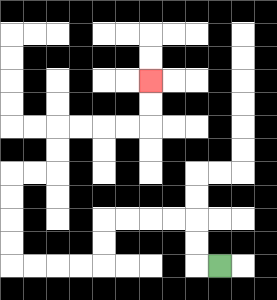{'start': '[9, 11]', 'end': '[6, 3]', 'path_directions': 'L,U,U,L,L,L,L,D,D,L,L,L,L,U,U,U,U,R,R,U,U,R,R,R,R,U,U', 'path_coordinates': '[[9, 11], [8, 11], [8, 10], [8, 9], [7, 9], [6, 9], [5, 9], [4, 9], [4, 10], [4, 11], [3, 11], [2, 11], [1, 11], [0, 11], [0, 10], [0, 9], [0, 8], [0, 7], [1, 7], [2, 7], [2, 6], [2, 5], [3, 5], [4, 5], [5, 5], [6, 5], [6, 4], [6, 3]]'}